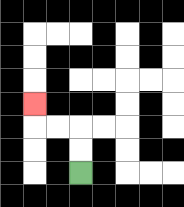{'start': '[3, 7]', 'end': '[1, 4]', 'path_directions': 'U,U,L,L,U', 'path_coordinates': '[[3, 7], [3, 6], [3, 5], [2, 5], [1, 5], [1, 4]]'}